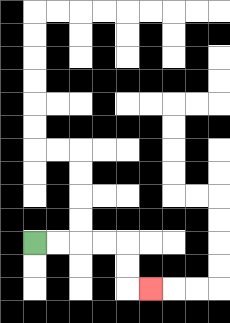{'start': '[1, 10]', 'end': '[6, 12]', 'path_directions': 'R,R,R,R,D,D,R', 'path_coordinates': '[[1, 10], [2, 10], [3, 10], [4, 10], [5, 10], [5, 11], [5, 12], [6, 12]]'}